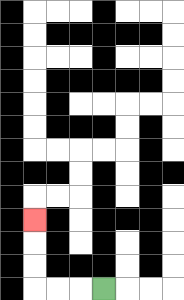{'start': '[4, 12]', 'end': '[1, 9]', 'path_directions': 'L,L,L,U,U,U', 'path_coordinates': '[[4, 12], [3, 12], [2, 12], [1, 12], [1, 11], [1, 10], [1, 9]]'}